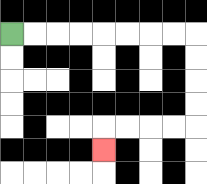{'start': '[0, 1]', 'end': '[4, 6]', 'path_directions': 'R,R,R,R,R,R,R,R,D,D,D,D,L,L,L,L,D', 'path_coordinates': '[[0, 1], [1, 1], [2, 1], [3, 1], [4, 1], [5, 1], [6, 1], [7, 1], [8, 1], [8, 2], [8, 3], [8, 4], [8, 5], [7, 5], [6, 5], [5, 5], [4, 5], [4, 6]]'}